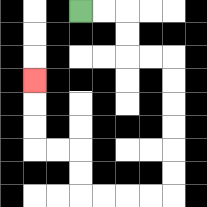{'start': '[3, 0]', 'end': '[1, 3]', 'path_directions': 'R,R,D,D,R,R,D,D,D,D,D,D,L,L,L,L,U,U,L,L,U,U,U', 'path_coordinates': '[[3, 0], [4, 0], [5, 0], [5, 1], [5, 2], [6, 2], [7, 2], [7, 3], [7, 4], [7, 5], [7, 6], [7, 7], [7, 8], [6, 8], [5, 8], [4, 8], [3, 8], [3, 7], [3, 6], [2, 6], [1, 6], [1, 5], [1, 4], [1, 3]]'}